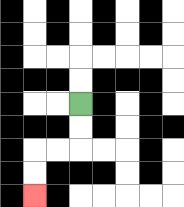{'start': '[3, 4]', 'end': '[1, 8]', 'path_directions': 'D,D,L,L,D,D', 'path_coordinates': '[[3, 4], [3, 5], [3, 6], [2, 6], [1, 6], [1, 7], [1, 8]]'}